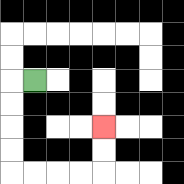{'start': '[1, 3]', 'end': '[4, 5]', 'path_directions': 'L,D,D,D,D,R,R,R,R,U,U', 'path_coordinates': '[[1, 3], [0, 3], [0, 4], [0, 5], [0, 6], [0, 7], [1, 7], [2, 7], [3, 7], [4, 7], [4, 6], [4, 5]]'}